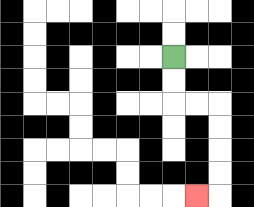{'start': '[7, 2]', 'end': '[8, 8]', 'path_directions': 'D,D,R,R,D,D,D,D,L', 'path_coordinates': '[[7, 2], [7, 3], [7, 4], [8, 4], [9, 4], [9, 5], [9, 6], [9, 7], [9, 8], [8, 8]]'}